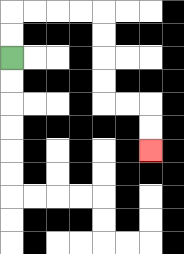{'start': '[0, 2]', 'end': '[6, 6]', 'path_directions': 'U,U,R,R,R,R,D,D,D,D,R,R,D,D', 'path_coordinates': '[[0, 2], [0, 1], [0, 0], [1, 0], [2, 0], [3, 0], [4, 0], [4, 1], [4, 2], [4, 3], [4, 4], [5, 4], [6, 4], [6, 5], [6, 6]]'}